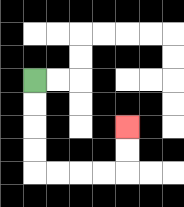{'start': '[1, 3]', 'end': '[5, 5]', 'path_directions': 'D,D,D,D,R,R,R,R,U,U', 'path_coordinates': '[[1, 3], [1, 4], [1, 5], [1, 6], [1, 7], [2, 7], [3, 7], [4, 7], [5, 7], [5, 6], [5, 5]]'}